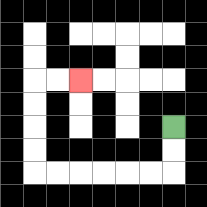{'start': '[7, 5]', 'end': '[3, 3]', 'path_directions': 'D,D,L,L,L,L,L,L,U,U,U,U,R,R', 'path_coordinates': '[[7, 5], [7, 6], [7, 7], [6, 7], [5, 7], [4, 7], [3, 7], [2, 7], [1, 7], [1, 6], [1, 5], [1, 4], [1, 3], [2, 3], [3, 3]]'}